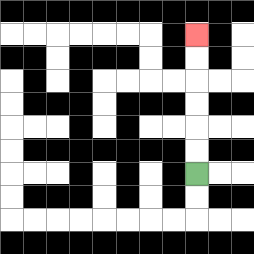{'start': '[8, 7]', 'end': '[8, 1]', 'path_directions': 'U,U,U,U,U,U', 'path_coordinates': '[[8, 7], [8, 6], [8, 5], [8, 4], [8, 3], [8, 2], [8, 1]]'}